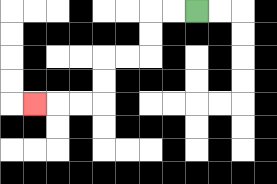{'start': '[8, 0]', 'end': '[1, 4]', 'path_directions': 'L,L,D,D,L,L,D,D,L,L,L', 'path_coordinates': '[[8, 0], [7, 0], [6, 0], [6, 1], [6, 2], [5, 2], [4, 2], [4, 3], [4, 4], [3, 4], [2, 4], [1, 4]]'}